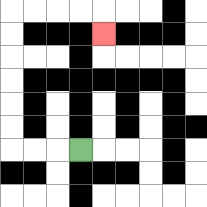{'start': '[3, 6]', 'end': '[4, 1]', 'path_directions': 'L,L,L,U,U,U,U,U,U,R,R,R,R,D', 'path_coordinates': '[[3, 6], [2, 6], [1, 6], [0, 6], [0, 5], [0, 4], [0, 3], [0, 2], [0, 1], [0, 0], [1, 0], [2, 0], [3, 0], [4, 0], [4, 1]]'}